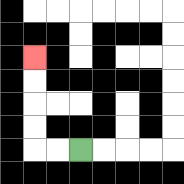{'start': '[3, 6]', 'end': '[1, 2]', 'path_directions': 'L,L,U,U,U,U', 'path_coordinates': '[[3, 6], [2, 6], [1, 6], [1, 5], [1, 4], [1, 3], [1, 2]]'}